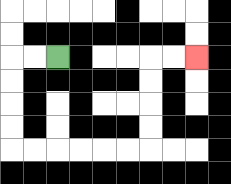{'start': '[2, 2]', 'end': '[8, 2]', 'path_directions': 'L,L,D,D,D,D,R,R,R,R,R,R,U,U,U,U,R,R', 'path_coordinates': '[[2, 2], [1, 2], [0, 2], [0, 3], [0, 4], [0, 5], [0, 6], [1, 6], [2, 6], [3, 6], [4, 6], [5, 6], [6, 6], [6, 5], [6, 4], [6, 3], [6, 2], [7, 2], [8, 2]]'}